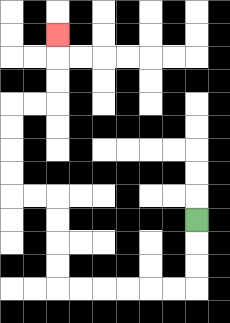{'start': '[8, 9]', 'end': '[2, 1]', 'path_directions': 'D,D,D,L,L,L,L,L,L,U,U,U,U,L,L,U,U,U,U,R,R,U,U,U', 'path_coordinates': '[[8, 9], [8, 10], [8, 11], [8, 12], [7, 12], [6, 12], [5, 12], [4, 12], [3, 12], [2, 12], [2, 11], [2, 10], [2, 9], [2, 8], [1, 8], [0, 8], [0, 7], [0, 6], [0, 5], [0, 4], [1, 4], [2, 4], [2, 3], [2, 2], [2, 1]]'}